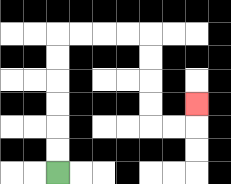{'start': '[2, 7]', 'end': '[8, 4]', 'path_directions': 'U,U,U,U,U,U,R,R,R,R,D,D,D,D,R,R,U', 'path_coordinates': '[[2, 7], [2, 6], [2, 5], [2, 4], [2, 3], [2, 2], [2, 1], [3, 1], [4, 1], [5, 1], [6, 1], [6, 2], [6, 3], [6, 4], [6, 5], [7, 5], [8, 5], [8, 4]]'}